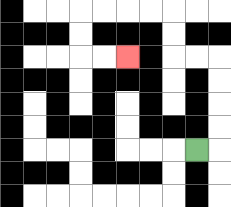{'start': '[8, 6]', 'end': '[5, 2]', 'path_directions': 'R,U,U,U,U,L,L,U,U,L,L,L,L,D,D,R,R', 'path_coordinates': '[[8, 6], [9, 6], [9, 5], [9, 4], [9, 3], [9, 2], [8, 2], [7, 2], [7, 1], [7, 0], [6, 0], [5, 0], [4, 0], [3, 0], [3, 1], [3, 2], [4, 2], [5, 2]]'}